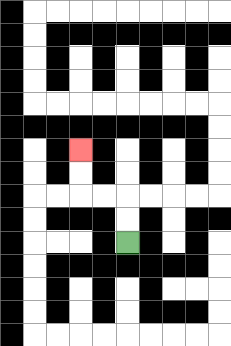{'start': '[5, 10]', 'end': '[3, 6]', 'path_directions': 'U,U,L,L,U,U', 'path_coordinates': '[[5, 10], [5, 9], [5, 8], [4, 8], [3, 8], [3, 7], [3, 6]]'}